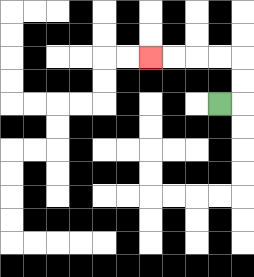{'start': '[9, 4]', 'end': '[6, 2]', 'path_directions': 'R,U,U,L,L,L,L', 'path_coordinates': '[[9, 4], [10, 4], [10, 3], [10, 2], [9, 2], [8, 2], [7, 2], [6, 2]]'}